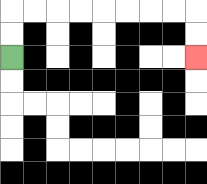{'start': '[0, 2]', 'end': '[8, 2]', 'path_directions': 'U,U,R,R,R,R,R,R,R,R,D,D', 'path_coordinates': '[[0, 2], [0, 1], [0, 0], [1, 0], [2, 0], [3, 0], [4, 0], [5, 0], [6, 0], [7, 0], [8, 0], [8, 1], [8, 2]]'}